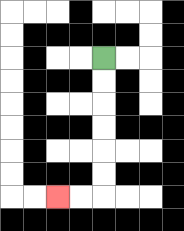{'start': '[4, 2]', 'end': '[2, 8]', 'path_directions': 'D,D,D,D,D,D,L,L', 'path_coordinates': '[[4, 2], [4, 3], [4, 4], [4, 5], [4, 6], [4, 7], [4, 8], [3, 8], [2, 8]]'}